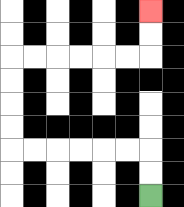{'start': '[6, 8]', 'end': '[6, 0]', 'path_directions': 'U,U,L,L,L,L,L,L,U,U,U,U,R,R,R,R,R,R,U,U', 'path_coordinates': '[[6, 8], [6, 7], [6, 6], [5, 6], [4, 6], [3, 6], [2, 6], [1, 6], [0, 6], [0, 5], [0, 4], [0, 3], [0, 2], [1, 2], [2, 2], [3, 2], [4, 2], [5, 2], [6, 2], [6, 1], [6, 0]]'}